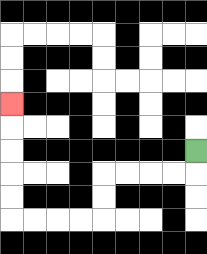{'start': '[8, 6]', 'end': '[0, 4]', 'path_directions': 'D,L,L,L,L,D,D,L,L,L,L,U,U,U,U,U', 'path_coordinates': '[[8, 6], [8, 7], [7, 7], [6, 7], [5, 7], [4, 7], [4, 8], [4, 9], [3, 9], [2, 9], [1, 9], [0, 9], [0, 8], [0, 7], [0, 6], [0, 5], [0, 4]]'}